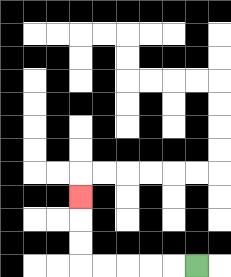{'start': '[8, 11]', 'end': '[3, 8]', 'path_directions': 'L,L,L,L,L,U,U,U', 'path_coordinates': '[[8, 11], [7, 11], [6, 11], [5, 11], [4, 11], [3, 11], [3, 10], [3, 9], [3, 8]]'}